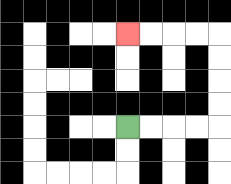{'start': '[5, 5]', 'end': '[5, 1]', 'path_directions': 'R,R,R,R,U,U,U,U,L,L,L,L', 'path_coordinates': '[[5, 5], [6, 5], [7, 5], [8, 5], [9, 5], [9, 4], [9, 3], [9, 2], [9, 1], [8, 1], [7, 1], [6, 1], [5, 1]]'}